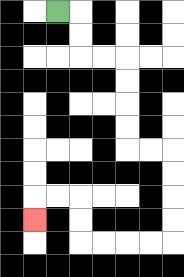{'start': '[2, 0]', 'end': '[1, 9]', 'path_directions': 'R,D,D,R,R,D,D,D,D,R,R,D,D,D,D,L,L,L,L,U,U,L,L,D', 'path_coordinates': '[[2, 0], [3, 0], [3, 1], [3, 2], [4, 2], [5, 2], [5, 3], [5, 4], [5, 5], [5, 6], [6, 6], [7, 6], [7, 7], [7, 8], [7, 9], [7, 10], [6, 10], [5, 10], [4, 10], [3, 10], [3, 9], [3, 8], [2, 8], [1, 8], [1, 9]]'}